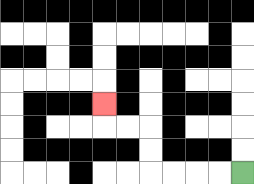{'start': '[10, 7]', 'end': '[4, 4]', 'path_directions': 'L,L,L,L,U,U,L,L,U', 'path_coordinates': '[[10, 7], [9, 7], [8, 7], [7, 7], [6, 7], [6, 6], [6, 5], [5, 5], [4, 5], [4, 4]]'}